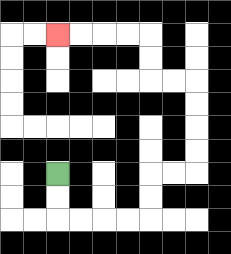{'start': '[2, 7]', 'end': '[2, 1]', 'path_directions': 'D,D,R,R,R,R,U,U,R,R,U,U,U,U,L,L,U,U,L,L,L,L', 'path_coordinates': '[[2, 7], [2, 8], [2, 9], [3, 9], [4, 9], [5, 9], [6, 9], [6, 8], [6, 7], [7, 7], [8, 7], [8, 6], [8, 5], [8, 4], [8, 3], [7, 3], [6, 3], [6, 2], [6, 1], [5, 1], [4, 1], [3, 1], [2, 1]]'}